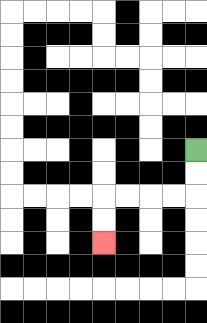{'start': '[8, 6]', 'end': '[4, 10]', 'path_directions': 'D,D,L,L,L,L,D,D', 'path_coordinates': '[[8, 6], [8, 7], [8, 8], [7, 8], [6, 8], [5, 8], [4, 8], [4, 9], [4, 10]]'}